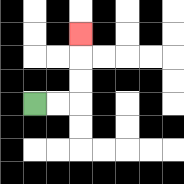{'start': '[1, 4]', 'end': '[3, 1]', 'path_directions': 'R,R,U,U,U', 'path_coordinates': '[[1, 4], [2, 4], [3, 4], [3, 3], [3, 2], [3, 1]]'}